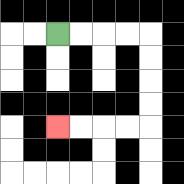{'start': '[2, 1]', 'end': '[2, 5]', 'path_directions': 'R,R,R,R,D,D,D,D,L,L,L,L', 'path_coordinates': '[[2, 1], [3, 1], [4, 1], [5, 1], [6, 1], [6, 2], [6, 3], [6, 4], [6, 5], [5, 5], [4, 5], [3, 5], [2, 5]]'}